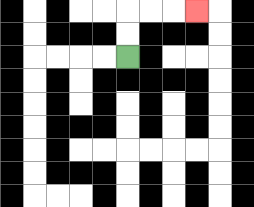{'start': '[5, 2]', 'end': '[8, 0]', 'path_directions': 'U,U,R,R,R', 'path_coordinates': '[[5, 2], [5, 1], [5, 0], [6, 0], [7, 0], [8, 0]]'}